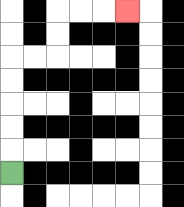{'start': '[0, 7]', 'end': '[5, 0]', 'path_directions': 'U,U,U,U,U,R,R,U,U,R,R,R', 'path_coordinates': '[[0, 7], [0, 6], [0, 5], [0, 4], [0, 3], [0, 2], [1, 2], [2, 2], [2, 1], [2, 0], [3, 0], [4, 0], [5, 0]]'}